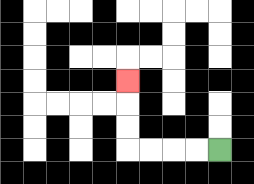{'start': '[9, 6]', 'end': '[5, 3]', 'path_directions': 'L,L,L,L,U,U,U', 'path_coordinates': '[[9, 6], [8, 6], [7, 6], [6, 6], [5, 6], [5, 5], [5, 4], [5, 3]]'}